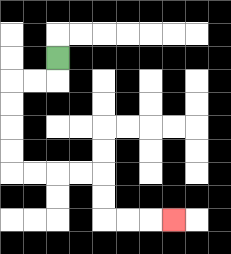{'start': '[2, 2]', 'end': '[7, 9]', 'path_directions': 'D,L,L,D,D,D,D,R,R,R,R,D,D,R,R,R', 'path_coordinates': '[[2, 2], [2, 3], [1, 3], [0, 3], [0, 4], [0, 5], [0, 6], [0, 7], [1, 7], [2, 7], [3, 7], [4, 7], [4, 8], [4, 9], [5, 9], [6, 9], [7, 9]]'}